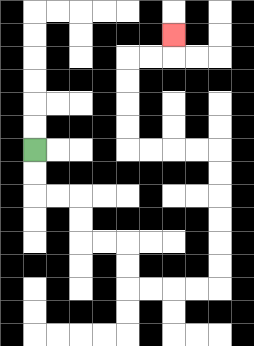{'start': '[1, 6]', 'end': '[7, 1]', 'path_directions': 'D,D,R,R,D,D,R,R,D,D,R,R,R,R,U,U,U,U,U,U,L,L,L,L,U,U,U,U,R,R,U', 'path_coordinates': '[[1, 6], [1, 7], [1, 8], [2, 8], [3, 8], [3, 9], [3, 10], [4, 10], [5, 10], [5, 11], [5, 12], [6, 12], [7, 12], [8, 12], [9, 12], [9, 11], [9, 10], [9, 9], [9, 8], [9, 7], [9, 6], [8, 6], [7, 6], [6, 6], [5, 6], [5, 5], [5, 4], [5, 3], [5, 2], [6, 2], [7, 2], [7, 1]]'}